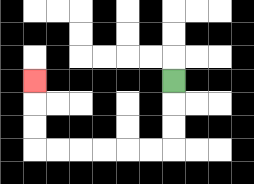{'start': '[7, 3]', 'end': '[1, 3]', 'path_directions': 'D,D,D,L,L,L,L,L,L,U,U,U', 'path_coordinates': '[[7, 3], [7, 4], [7, 5], [7, 6], [6, 6], [5, 6], [4, 6], [3, 6], [2, 6], [1, 6], [1, 5], [1, 4], [1, 3]]'}